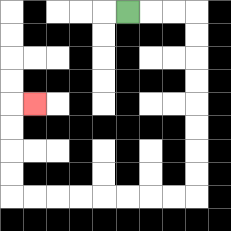{'start': '[5, 0]', 'end': '[1, 4]', 'path_directions': 'R,R,R,D,D,D,D,D,D,D,D,L,L,L,L,L,L,L,L,U,U,U,U,R', 'path_coordinates': '[[5, 0], [6, 0], [7, 0], [8, 0], [8, 1], [8, 2], [8, 3], [8, 4], [8, 5], [8, 6], [8, 7], [8, 8], [7, 8], [6, 8], [5, 8], [4, 8], [3, 8], [2, 8], [1, 8], [0, 8], [0, 7], [0, 6], [0, 5], [0, 4], [1, 4]]'}